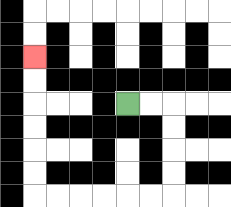{'start': '[5, 4]', 'end': '[1, 2]', 'path_directions': 'R,R,D,D,D,D,L,L,L,L,L,L,U,U,U,U,U,U', 'path_coordinates': '[[5, 4], [6, 4], [7, 4], [7, 5], [7, 6], [7, 7], [7, 8], [6, 8], [5, 8], [4, 8], [3, 8], [2, 8], [1, 8], [1, 7], [1, 6], [1, 5], [1, 4], [1, 3], [1, 2]]'}